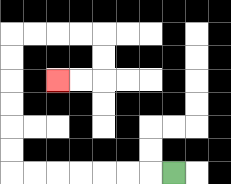{'start': '[7, 7]', 'end': '[2, 3]', 'path_directions': 'L,L,L,L,L,L,L,U,U,U,U,U,U,R,R,R,R,D,D,L,L', 'path_coordinates': '[[7, 7], [6, 7], [5, 7], [4, 7], [3, 7], [2, 7], [1, 7], [0, 7], [0, 6], [0, 5], [0, 4], [0, 3], [0, 2], [0, 1], [1, 1], [2, 1], [3, 1], [4, 1], [4, 2], [4, 3], [3, 3], [2, 3]]'}